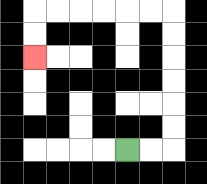{'start': '[5, 6]', 'end': '[1, 2]', 'path_directions': 'R,R,U,U,U,U,U,U,L,L,L,L,L,L,D,D', 'path_coordinates': '[[5, 6], [6, 6], [7, 6], [7, 5], [7, 4], [7, 3], [7, 2], [7, 1], [7, 0], [6, 0], [5, 0], [4, 0], [3, 0], [2, 0], [1, 0], [1, 1], [1, 2]]'}